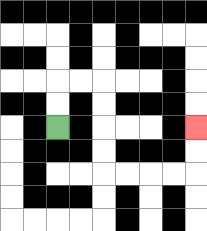{'start': '[2, 5]', 'end': '[8, 5]', 'path_directions': 'U,U,R,R,D,D,D,D,R,R,R,R,U,U', 'path_coordinates': '[[2, 5], [2, 4], [2, 3], [3, 3], [4, 3], [4, 4], [4, 5], [4, 6], [4, 7], [5, 7], [6, 7], [7, 7], [8, 7], [8, 6], [8, 5]]'}